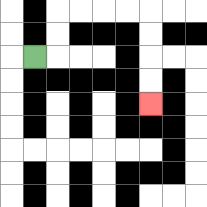{'start': '[1, 2]', 'end': '[6, 4]', 'path_directions': 'R,U,U,R,R,R,R,D,D,D,D', 'path_coordinates': '[[1, 2], [2, 2], [2, 1], [2, 0], [3, 0], [4, 0], [5, 0], [6, 0], [6, 1], [6, 2], [6, 3], [6, 4]]'}